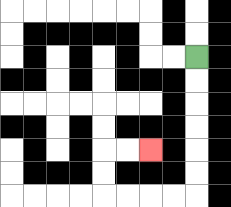{'start': '[8, 2]', 'end': '[6, 6]', 'path_directions': 'D,D,D,D,D,D,L,L,L,L,U,U,R,R', 'path_coordinates': '[[8, 2], [8, 3], [8, 4], [8, 5], [8, 6], [8, 7], [8, 8], [7, 8], [6, 8], [5, 8], [4, 8], [4, 7], [4, 6], [5, 6], [6, 6]]'}